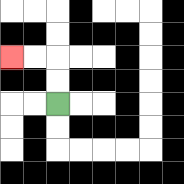{'start': '[2, 4]', 'end': '[0, 2]', 'path_directions': 'U,U,L,L', 'path_coordinates': '[[2, 4], [2, 3], [2, 2], [1, 2], [0, 2]]'}